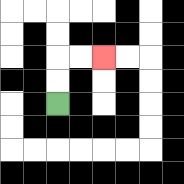{'start': '[2, 4]', 'end': '[4, 2]', 'path_directions': 'U,U,R,R', 'path_coordinates': '[[2, 4], [2, 3], [2, 2], [3, 2], [4, 2]]'}